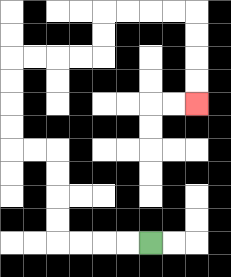{'start': '[6, 10]', 'end': '[8, 4]', 'path_directions': 'L,L,L,L,U,U,U,U,L,L,U,U,U,U,R,R,R,R,U,U,R,R,R,R,D,D,D,D', 'path_coordinates': '[[6, 10], [5, 10], [4, 10], [3, 10], [2, 10], [2, 9], [2, 8], [2, 7], [2, 6], [1, 6], [0, 6], [0, 5], [0, 4], [0, 3], [0, 2], [1, 2], [2, 2], [3, 2], [4, 2], [4, 1], [4, 0], [5, 0], [6, 0], [7, 0], [8, 0], [8, 1], [8, 2], [8, 3], [8, 4]]'}